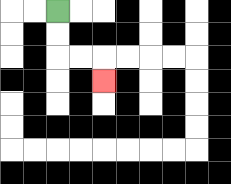{'start': '[2, 0]', 'end': '[4, 3]', 'path_directions': 'D,D,R,R,D', 'path_coordinates': '[[2, 0], [2, 1], [2, 2], [3, 2], [4, 2], [4, 3]]'}